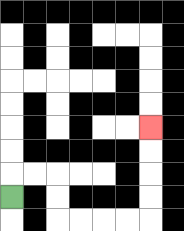{'start': '[0, 8]', 'end': '[6, 5]', 'path_directions': 'U,R,R,D,D,R,R,R,R,U,U,U,U', 'path_coordinates': '[[0, 8], [0, 7], [1, 7], [2, 7], [2, 8], [2, 9], [3, 9], [4, 9], [5, 9], [6, 9], [6, 8], [6, 7], [6, 6], [6, 5]]'}